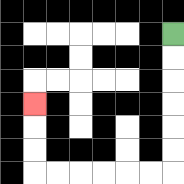{'start': '[7, 1]', 'end': '[1, 4]', 'path_directions': 'D,D,D,D,D,D,L,L,L,L,L,L,U,U,U', 'path_coordinates': '[[7, 1], [7, 2], [7, 3], [7, 4], [7, 5], [7, 6], [7, 7], [6, 7], [5, 7], [4, 7], [3, 7], [2, 7], [1, 7], [1, 6], [1, 5], [1, 4]]'}